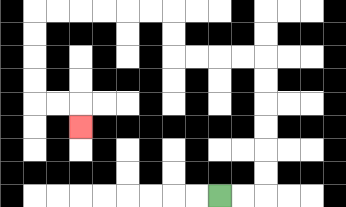{'start': '[9, 8]', 'end': '[3, 5]', 'path_directions': 'R,R,U,U,U,U,U,U,L,L,L,L,U,U,L,L,L,L,L,L,D,D,D,D,R,R,D', 'path_coordinates': '[[9, 8], [10, 8], [11, 8], [11, 7], [11, 6], [11, 5], [11, 4], [11, 3], [11, 2], [10, 2], [9, 2], [8, 2], [7, 2], [7, 1], [7, 0], [6, 0], [5, 0], [4, 0], [3, 0], [2, 0], [1, 0], [1, 1], [1, 2], [1, 3], [1, 4], [2, 4], [3, 4], [3, 5]]'}